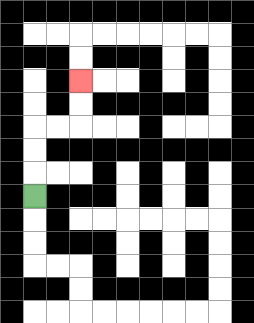{'start': '[1, 8]', 'end': '[3, 3]', 'path_directions': 'U,U,U,R,R,U,U', 'path_coordinates': '[[1, 8], [1, 7], [1, 6], [1, 5], [2, 5], [3, 5], [3, 4], [3, 3]]'}